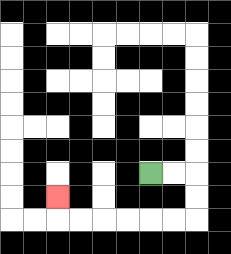{'start': '[6, 7]', 'end': '[2, 8]', 'path_directions': 'R,R,D,D,L,L,L,L,L,L,U', 'path_coordinates': '[[6, 7], [7, 7], [8, 7], [8, 8], [8, 9], [7, 9], [6, 9], [5, 9], [4, 9], [3, 9], [2, 9], [2, 8]]'}